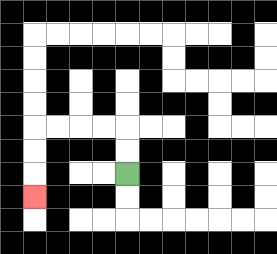{'start': '[5, 7]', 'end': '[1, 8]', 'path_directions': 'U,U,L,L,L,L,D,D,D', 'path_coordinates': '[[5, 7], [5, 6], [5, 5], [4, 5], [3, 5], [2, 5], [1, 5], [1, 6], [1, 7], [1, 8]]'}